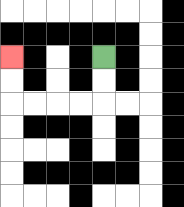{'start': '[4, 2]', 'end': '[0, 2]', 'path_directions': 'D,D,L,L,L,L,U,U', 'path_coordinates': '[[4, 2], [4, 3], [4, 4], [3, 4], [2, 4], [1, 4], [0, 4], [0, 3], [0, 2]]'}